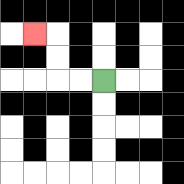{'start': '[4, 3]', 'end': '[1, 1]', 'path_directions': 'L,L,U,U,L', 'path_coordinates': '[[4, 3], [3, 3], [2, 3], [2, 2], [2, 1], [1, 1]]'}